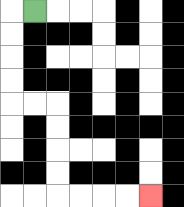{'start': '[1, 0]', 'end': '[6, 8]', 'path_directions': 'L,D,D,D,D,R,R,D,D,D,D,R,R,R,R', 'path_coordinates': '[[1, 0], [0, 0], [0, 1], [0, 2], [0, 3], [0, 4], [1, 4], [2, 4], [2, 5], [2, 6], [2, 7], [2, 8], [3, 8], [4, 8], [5, 8], [6, 8]]'}